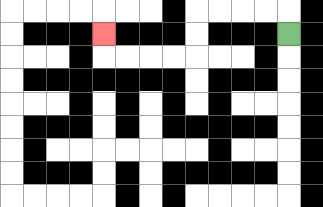{'start': '[12, 1]', 'end': '[4, 1]', 'path_directions': 'U,L,L,L,L,D,D,L,L,L,L,U', 'path_coordinates': '[[12, 1], [12, 0], [11, 0], [10, 0], [9, 0], [8, 0], [8, 1], [8, 2], [7, 2], [6, 2], [5, 2], [4, 2], [4, 1]]'}